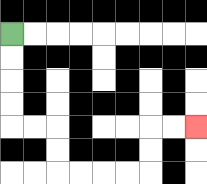{'start': '[0, 1]', 'end': '[8, 5]', 'path_directions': 'D,D,D,D,R,R,D,D,R,R,R,R,U,U,R,R', 'path_coordinates': '[[0, 1], [0, 2], [0, 3], [0, 4], [0, 5], [1, 5], [2, 5], [2, 6], [2, 7], [3, 7], [4, 7], [5, 7], [6, 7], [6, 6], [6, 5], [7, 5], [8, 5]]'}